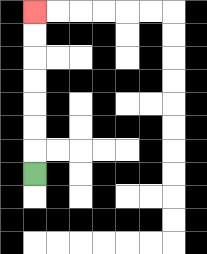{'start': '[1, 7]', 'end': '[1, 0]', 'path_directions': 'U,U,U,U,U,U,U', 'path_coordinates': '[[1, 7], [1, 6], [1, 5], [1, 4], [1, 3], [1, 2], [1, 1], [1, 0]]'}